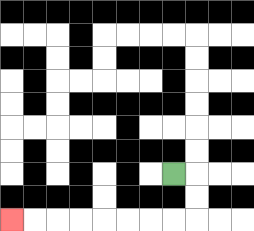{'start': '[7, 7]', 'end': '[0, 9]', 'path_directions': 'R,D,D,L,L,L,L,L,L,L,L', 'path_coordinates': '[[7, 7], [8, 7], [8, 8], [8, 9], [7, 9], [6, 9], [5, 9], [4, 9], [3, 9], [2, 9], [1, 9], [0, 9]]'}